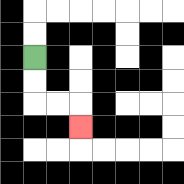{'start': '[1, 2]', 'end': '[3, 5]', 'path_directions': 'D,D,R,R,D', 'path_coordinates': '[[1, 2], [1, 3], [1, 4], [2, 4], [3, 4], [3, 5]]'}